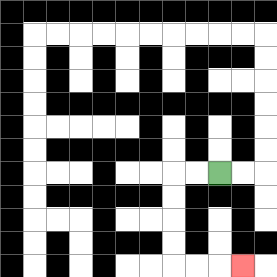{'start': '[9, 7]', 'end': '[10, 11]', 'path_directions': 'L,L,D,D,D,D,R,R,R', 'path_coordinates': '[[9, 7], [8, 7], [7, 7], [7, 8], [7, 9], [7, 10], [7, 11], [8, 11], [9, 11], [10, 11]]'}